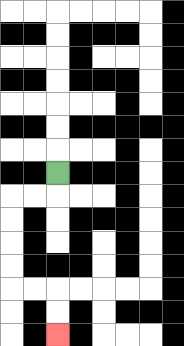{'start': '[2, 7]', 'end': '[2, 14]', 'path_directions': 'D,L,L,D,D,D,D,R,R,D,D', 'path_coordinates': '[[2, 7], [2, 8], [1, 8], [0, 8], [0, 9], [0, 10], [0, 11], [0, 12], [1, 12], [2, 12], [2, 13], [2, 14]]'}